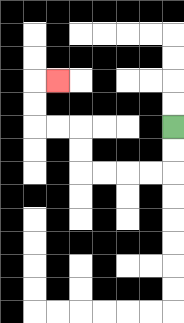{'start': '[7, 5]', 'end': '[2, 3]', 'path_directions': 'D,D,L,L,L,L,U,U,L,L,U,U,R', 'path_coordinates': '[[7, 5], [7, 6], [7, 7], [6, 7], [5, 7], [4, 7], [3, 7], [3, 6], [3, 5], [2, 5], [1, 5], [1, 4], [1, 3], [2, 3]]'}